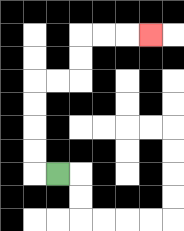{'start': '[2, 7]', 'end': '[6, 1]', 'path_directions': 'L,U,U,U,U,R,R,U,U,R,R,R', 'path_coordinates': '[[2, 7], [1, 7], [1, 6], [1, 5], [1, 4], [1, 3], [2, 3], [3, 3], [3, 2], [3, 1], [4, 1], [5, 1], [6, 1]]'}